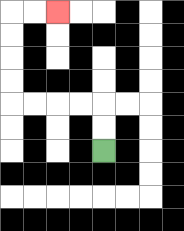{'start': '[4, 6]', 'end': '[2, 0]', 'path_directions': 'U,U,L,L,L,L,U,U,U,U,R,R', 'path_coordinates': '[[4, 6], [4, 5], [4, 4], [3, 4], [2, 4], [1, 4], [0, 4], [0, 3], [0, 2], [0, 1], [0, 0], [1, 0], [2, 0]]'}